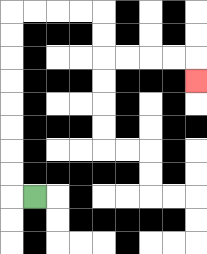{'start': '[1, 8]', 'end': '[8, 3]', 'path_directions': 'L,U,U,U,U,U,U,U,U,R,R,R,R,D,D,R,R,R,R,D', 'path_coordinates': '[[1, 8], [0, 8], [0, 7], [0, 6], [0, 5], [0, 4], [0, 3], [0, 2], [0, 1], [0, 0], [1, 0], [2, 0], [3, 0], [4, 0], [4, 1], [4, 2], [5, 2], [6, 2], [7, 2], [8, 2], [8, 3]]'}